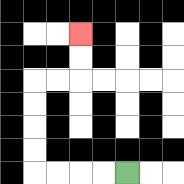{'start': '[5, 7]', 'end': '[3, 1]', 'path_directions': 'L,L,L,L,U,U,U,U,R,R,U,U', 'path_coordinates': '[[5, 7], [4, 7], [3, 7], [2, 7], [1, 7], [1, 6], [1, 5], [1, 4], [1, 3], [2, 3], [3, 3], [3, 2], [3, 1]]'}